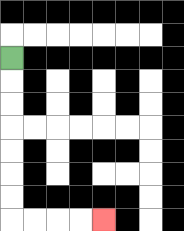{'start': '[0, 2]', 'end': '[4, 9]', 'path_directions': 'D,D,D,D,D,D,D,R,R,R,R', 'path_coordinates': '[[0, 2], [0, 3], [0, 4], [0, 5], [0, 6], [0, 7], [0, 8], [0, 9], [1, 9], [2, 9], [3, 9], [4, 9]]'}